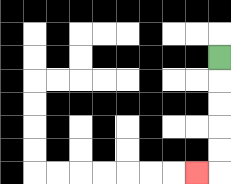{'start': '[9, 2]', 'end': '[8, 7]', 'path_directions': 'D,D,D,D,D,L', 'path_coordinates': '[[9, 2], [9, 3], [9, 4], [9, 5], [9, 6], [9, 7], [8, 7]]'}